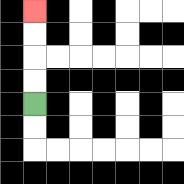{'start': '[1, 4]', 'end': '[1, 0]', 'path_directions': 'U,U,U,U', 'path_coordinates': '[[1, 4], [1, 3], [1, 2], [1, 1], [1, 0]]'}